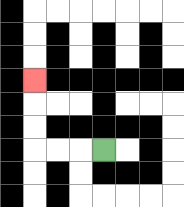{'start': '[4, 6]', 'end': '[1, 3]', 'path_directions': 'L,L,L,U,U,U', 'path_coordinates': '[[4, 6], [3, 6], [2, 6], [1, 6], [1, 5], [1, 4], [1, 3]]'}